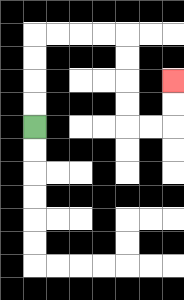{'start': '[1, 5]', 'end': '[7, 3]', 'path_directions': 'U,U,U,U,R,R,R,R,D,D,D,D,R,R,U,U', 'path_coordinates': '[[1, 5], [1, 4], [1, 3], [1, 2], [1, 1], [2, 1], [3, 1], [4, 1], [5, 1], [5, 2], [5, 3], [5, 4], [5, 5], [6, 5], [7, 5], [7, 4], [7, 3]]'}